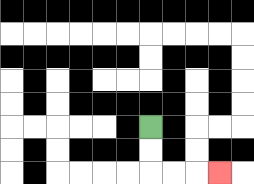{'start': '[6, 5]', 'end': '[9, 7]', 'path_directions': 'D,D,R,R,R', 'path_coordinates': '[[6, 5], [6, 6], [6, 7], [7, 7], [8, 7], [9, 7]]'}